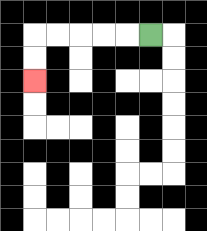{'start': '[6, 1]', 'end': '[1, 3]', 'path_directions': 'L,L,L,L,L,D,D', 'path_coordinates': '[[6, 1], [5, 1], [4, 1], [3, 1], [2, 1], [1, 1], [1, 2], [1, 3]]'}